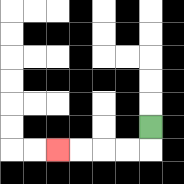{'start': '[6, 5]', 'end': '[2, 6]', 'path_directions': 'D,L,L,L,L', 'path_coordinates': '[[6, 5], [6, 6], [5, 6], [4, 6], [3, 6], [2, 6]]'}